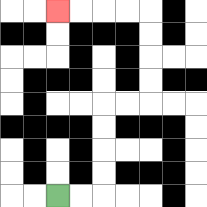{'start': '[2, 8]', 'end': '[2, 0]', 'path_directions': 'R,R,U,U,U,U,R,R,U,U,U,U,L,L,L,L', 'path_coordinates': '[[2, 8], [3, 8], [4, 8], [4, 7], [4, 6], [4, 5], [4, 4], [5, 4], [6, 4], [6, 3], [6, 2], [6, 1], [6, 0], [5, 0], [4, 0], [3, 0], [2, 0]]'}